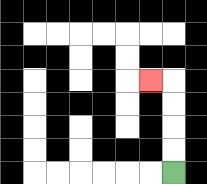{'start': '[7, 7]', 'end': '[6, 3]', 'path_directions': 'U,U,U,U,L', 'path_coordinates': '[[7, 7], [7, 6], [7, 5], [7, 4], [7, 3], [6, 3]]'}